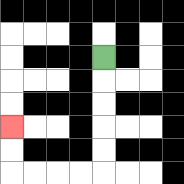{'start': '[4, 2]', 'end': '[0, 5]', 'path_directions': 'D,D,D,D,D,L,L,L,L,U,U', 'path_coordinates': '[[4, 2], [4, 3], [4, 4], [4, 5], [4, 6], [4, 7], [3, 7], [2, 7], [1, 7], [0, 7], [0, 6], [0, 5]]'}